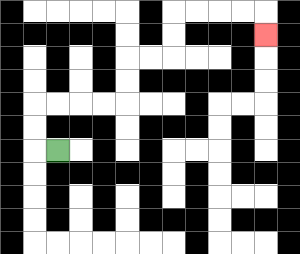{'start': '[2, 6]', 'end': '[11, 1]', 'path_directions': 'L,U,U,R,R,R,R,U,U,R,R,U,U,R,R,R,R,D', 'path_coordinates': '[[2, 6], [1, 6], [1, 5], [1, 4], [2, 4], [3, 4], [4, 4], [5, 4], [5, 3], [5, 2], [6, 2], [7, 2], [7, 1], [7, 0], [8, 0], [9, 0], [10, 0], [11, 0], [11, 1]]'}